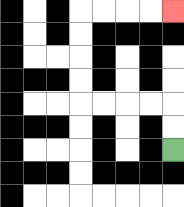{'start': '[7, 6]', 'end': '[7, 0]', 'path_directions': 'U,U,L,L,L,L,U,U,U,U,R,R,R,R', 'path_coordinates': '[[7, 6], [7, 5], [7, 4], [6, 4], [5, 4], [4, 4], [3, 4], [3, 3], [3, 2], [3, 1], [3, 0], [4, 0], [5, 0], [6, 0], [7, 0]]'}